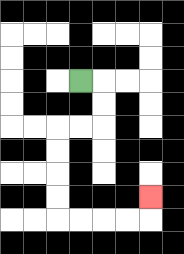{'start': '[3, 3]', 'end': '[6, 8]', 'path_directions': 'R,D,D,L,L,D,D,D,D,R,R,R,R,U', 'path_coordinates': '[[3, 3], [4, 3], [4, 4], [4, 5], [3, 5], [2, 5], [2, 6], [2, 7], [2, 8], [2, 9], [3, 9], [4, 9], [5, 9], [6, 9], [6, 8]]'}